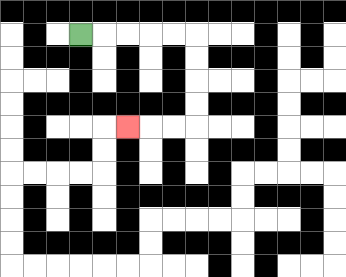{'start': '[3, 1]', 'end': '[5, 5]', 'path_directions': 'R,R,R,R,R,D,D,D,D,L,L,L', 'path_coordinates': '[[3, 1], [4, 1], [5, 1], [6, 1], [7, 1], [8, 1], [8, 2], [8, 3], [8, 4], [8, 5], [7, 5], [6, 5], [5, 5]]'}